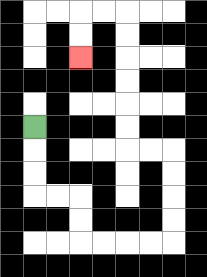{'start': '[1, 5]', 'end': '[3, 2]', 'path_directions': 'D,D,D,R,R,D,D,R,R,R,R,U,U,U,U,L,L,U,U,U,U,U,U,L,L,D,D', 'path_coordinates': '[[1, 5], [1, 6], [1, 7], [1, 8], [2, 8], [3, 8], [3, 9], [3, 10], [4, 10], [5, 10], [6, 10], [7, 10], [7, 9], [7, 8], [7, 7], [7, 6], [6, 6], [5, 6], [5, 5], [5, 4], [5, 3], [5, 2], [5, 1], [5, 0], [4, 0], [3, 0], [3, 1], [3, 2]]'}